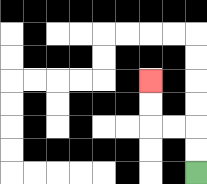{'start': '[8, 7]', 'end': '[6, 3]', 'path_directions': 'U,U,L,L,U,U', 'path_coordinates': '[[8, 7], [8, 6], [8, 5], [7, 5], [6, 5], [6, 4], [6, 3]]'}